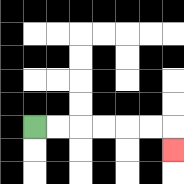{'start': '[1, 5]', 'end': '[7, 6]', 'path_directions': 'R,R,R,R,R,R,D', 'path_coordinates': '[[1, 5], [2, 5], [3, 5], [4, 5], [5, 5], [6, 5], [7, 5], [7, 6]]'}